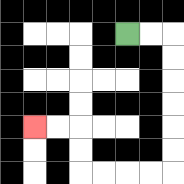{'start': '[5, 1]', 'end': '[1, 5]', 'path_directions': 'R,R,D,D,D,D,D,D,L,L,L,L,U,U,L,L', 'path_coordinates': '[[5, 1], [6, 1], [7, 1], [7, 2], [7, 3], [7, 4], [7, 5], [7, 6], [7, 7], [6, 7], [5, 7], [4, 7], [3, 7], [3, 6], [3, 5], [2, 5], [1, 5]]'}